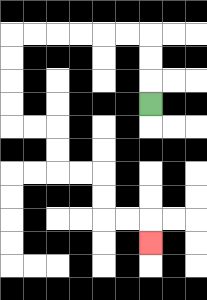{'start': '[6, 4]', 'end': '[6, 10]', 'path_directions': 'U,U,U,L,L,L,L,L,L,D,D,D,D,R,R,D,D,R,R,D,D,R,R,D', 'path_coordinates': '[[6, 4], [6, 3], [6, 2], [6, 1], [5, 1], [4, 1], [3, 1], [2, 1], [1, 1], [0, 1], [0, 2], [0, 3], [0, 4], [0, 5], [1, 5], [2, 5], [2, 6], [2, 7], [3, 7], [4, 7], [4, 8], [4, 9], [5, 9], [6, 9], [6, 10]]'}